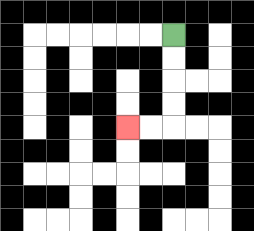{'start': '[7, 1]', 'end': '[5, 5]', 'path_directions': 'D,D,D,D,L,L', 'path_coordinates': '[[7, 1], [7, 2], [7, 3], [7, 4], [7, 5], [6, 5], [5, 5]]'}